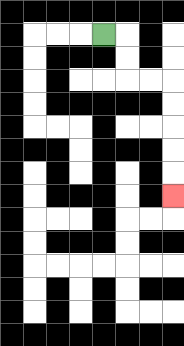{'start': '[4, 1]', 'end': '[7, 8]', 'path_directions': 'R,D,D,R,R,D,D,D,D,D', 'path_coordinates': '[[4, 1], [5, 1], [5, 2], [5, 3], [6, 3], [7, 3], [7, 4], [7, 5], [7, 6], [7, 7], [7, 8]]'}